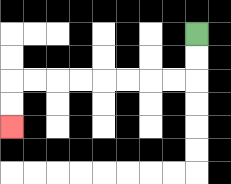{'start': '[8, 1]', 'end': '[0, 5]', 'path_directions': 'D,D,L,L,L,L,L,L,L,L,D,D', 'path_coordinates': '[[8, 1], [8, 2], [8, 3], [7, 3], [6, 3], [5, 3], [4, 3], [3, 3], [2, 3], [1, 3], [0, 3], [0, 4], [0, 5]]'}